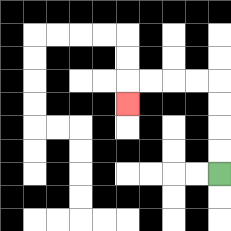{'start': '[9, 7]', 'end': '[5, 4]', 'path_directions': 'U,U,U,U,L,L,L,L,D', 'path_coordinates': '[[9, 7], [9, 6], [9, 5], [9, 4], [9, 3], [8, 3], [7, 3], [6, 3], [5, 3], [5, 4]]'}